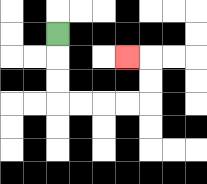{'start': '[2, 1]', 'end': '[5, 2]', 'path_directions': 'D,D,D,R,R,R,R,U,U,L', 'path_coordinates': '[[2, 1], [2, 2], [2, 3], [2, 4], [3, 4], [4, 4], [5, 4], [6, 4], [6, 3], [6, 2], [5, 2]]'}